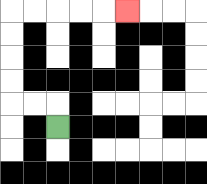{'start': '[2, 5]', 'end': '[5, 0]', 'path_directions': 'U,L,L,U,U,U,U,R,R,R,R,R', 'path_coordinates': '[[2, 5], [2, 4], [1, 4], [0, 4], [0, 3], [0, 2], [0, 1], [0, 0], [1, 0], [2, 0], [3, 0], [4, 0], [5, 0]]'}